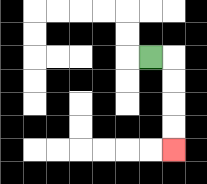{'start': '[6, 2]', 'end': '[7, 6]', 'path_directions': 'R,D,D,D,D', 'path_coordinates': '[[6, 2], [7, 2], [7, 3], [7, 4], [7, 5], [7, 6]]'}